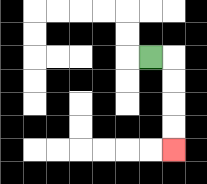{'start': '[6, 2]', 'end': '[7, 6]', 'path_directions': 'R,D,D,D,D', 'path_coordinates': '[[6, 2], [7, 2], [7, 3], [7, 4], [7, 5], [7, 6]]'}